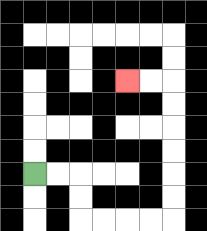{'start': '[1, 7]', 'end': '[5, 3]', 'path_directions': 'R,R,D,D,R,R,R,R,U,U,U,U,U,U,L,L', 'path_coordinates': '[[1, 7], [2, 7], [3, 7], [3, 8], [3, 9], [4, 9], [5, 9], [6, 9], [7, 9], [7, 8], [7, 7], [7, 6], [7, 5], [7, 4], [7, 3], [6, 3], [5, 3]]'}